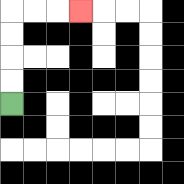{'start': '[0, 4]', 'end': '[3, 0]', 'path_directions': 'U,U,U,U,R,R,R', 'path_coordinates': '[[0, 4], [0, 3], [0, 2], [0, 1], [0, 0], [1, 0], [2, 0], [3, 0]]'}